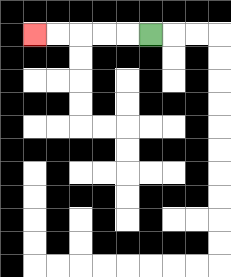{'start': '[6, 1]', 'end': '[1, 1]', 'path_directions': 'L,L,L,L,L', 'path_coordinates': '[[6, 1], [5, 1], [4, 1], [3, 1], [2, 1], [1, 1]]'}